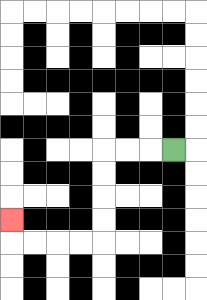{'start': '[7, 6]', 'end': '[0, 9]', 'path_directions': 'L,L,L,D,D,D,D,L,L,L,L,U', 'path_coordinates': '[[7, 6], [6, 6], [5, 6], [4, 6], [4, 7], [4, 8], [4, 9], [4, 10], [3, 10], [2, 10], [1, 10], [0, 10], [0, 9]]'}